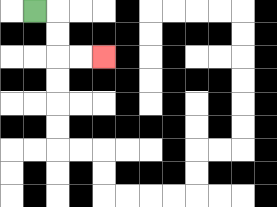{'start': '[1, 0]', 'end': '[4, 2]', 'path_directions': 'R,D,D,R,R', 'path_coordinates': '[[1, 0], [2, 0], [2, 1], [2, 2], [3, 2], [4, 2]]'}